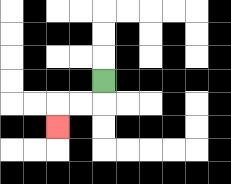{'start': '[4, 3]', 'end': '[2, 5]', 'path_directions': 'D,L,L,D', 'path_coordinates': '[[4, 3], [4, 4], [3, 4], [2, 4], [2, 5]]'}